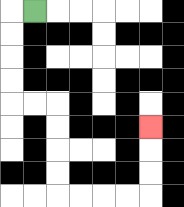{'start': '[1, 0]', 'end': '[6, 5]', 'path_directions': 'L,D,D,D,D,R,R,D,D,D,D,R,R,R,R,U,U,U', 'path_coordinates': '[[1, 0], [0, 0], [0, 1], [0, 2], [0, 3], [0, 4], [1, 4], [2, 4], [2, 5], [2, 6], [2, 7], [2, 8], [3, 8], [4, 8], [5, 8], [6, 8], [6, 7], [6, 6], [6, 5]]'}